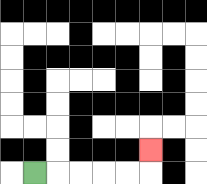{'start': '[1, 7]', 'end': '[6, 6]', 'path_directions': 'R,R,R,R,R,U', 'path_coordinates': '[[1, 7], [2, 7], [3, 7], [4, 7], [5, 7], [6, 7], [6, 6]]'}